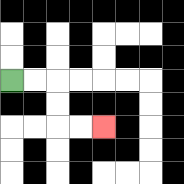{'start': '[0, 3]', 'end': '[4, 5]', 'path_directions': 'R,R,D,D,R,R', 'path_coordinates': '[[0, 3], [1, 3], [2, 3], [2, 4], [2, 5], [3, 5], [4, 5]]'}